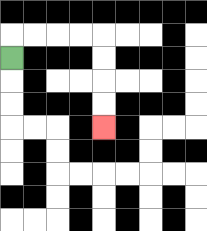{'start': '[0, 2]', 'end': '[4, 5]', 'path_directions': 'U,R,R,R,R,D,D,D,D', 'path_coordinates': '[[0, 2], [0, 1], [1, 1], [2, 1], [3, 1], [4, 1], [4, 2], [4, 3], [4, 4], [4, 5]]'}